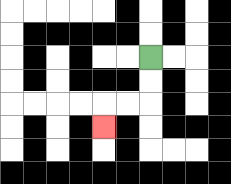{'start': '[6, 2]', 'end': '[4, 5]', 'path_directions': 'D,D,L,L,D', 'path_coordinates': '[[6, 2], [6, 3], [6, 4], [5, 4], [4, 4], [4, 5]]'}